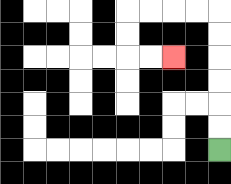{'start': '[9, 6]', 'end': '[7, 2]', 'path_directions': 'U,U,U,U,U,U,L,L,L,L,D,D,R,R', 'path_coordinates': '[[9, 6], [9, 5], [9, 4], [9, 3], [9, 2], [9, 1], [9, 0], [8, 0], [7, 0], [6, 0], [5, 0], [5, 1], [5, 2], [6, 2], [7, 2]]'}